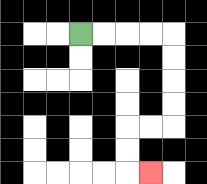{'start': '[3, 1]', 'end': '[6, 7]', 'path_directions': 'R,R,R,R,D,D,D,D,L,L,D,D,R', 'path_coordinates': '[[3, 1], [4, 1], [5, 1], [6, 1], [7, 1], [7, 2], [7, 3], [7, 4], [7, 5], [6, 5], [5, 5], [5, 6], [5, 7], [6, 7]]'}